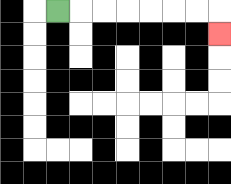{'start': '[2, 0]', 'end': '[9, 1]', 'path_directions': 'R,R,R,R,R,R,R,D', 'path_coordinates': '[[2, 0], [3, 0], [4, 0], [5, 0], [6, 0], [7, 0], [8, 0], [9, 0], [9, 1]]'}